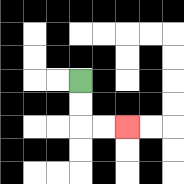{'start': '[3, 3]', 'end': '[5, 5]', 'path_directions': 'D,D,R,R', 'path_coordinates': '[[3, 3], [3, 4], [3, 5], [4, 5], [5, 5]]'}